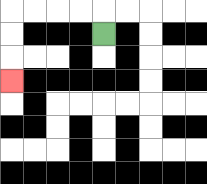{'start': '[4, 1]', 'end': '[0, 3]', 'path_directions': 'U,L,L,L,L,D,D,D', 'path_coordinates': '[[4, 1], [4, 0], [3, 0], [2, 0], [1, 0], [0, 0], [0, 1], [0, 2], [0, 3]]'}